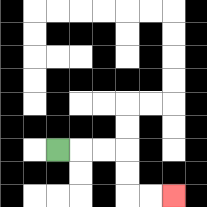{'start': '[2, 6]', 'end': '[7, 8]', 'path_directions': 'R,R,R,D,D,R,R', 'path_coordinates': '[[2, 6], [3, 6], [4, 6], [5, 6], [5, 7], [5, 8], [6, 8], [7, 8]]'}